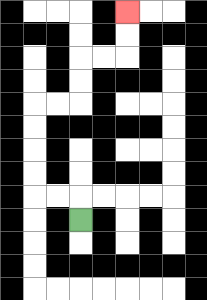{'start': '[3, 9]', 'end': '[5, 0]', 'path_directions': 'U,L,L,U,U,U,U,R,R,U,U,R,R,U,U', 'path_coordinates': '[[3, 9], [3, 8], [2, 8], [1, 8], [1, 7], [1, 6], [1, 5], [1, 4], [2, 4], [3, 4], [3, 3], [3, 2], [4, 2], [5, 2], [5, 1], [5, 0]]'}